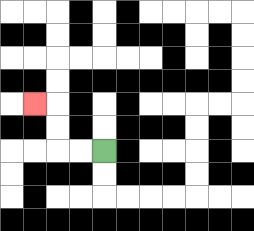{'start': '[4, 6]', 'end': '[1, 4]', 'path_directions': 'L,L,U,U,L', 'path_coordinates': '[[4, 6], [3, 6], [2, 6], [2, 5], [2, 4], [1, 4]]'}